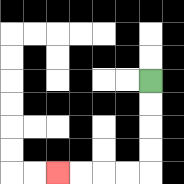{'start': '[6, 3]', 'end': '[2, 7]', 'path_directions': 'D,D,D,D,L,L,L,L', 'path_coordinates': '[[6, 3], [6, 4], [6, 5], [6, 6], [6, 7], [5, 7], [4, 7], [3, 7], [2, 7]]'}